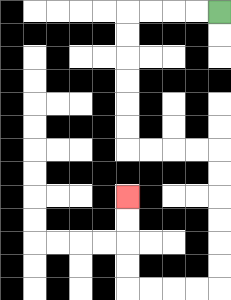{'start': '[9, 0]', 'end': '[5, 8]', 'path_directions': 'L,L,L,L,D,D,D,D,D,D,R,R,R,R,D,D,D,D,D,D,L,L,L,L,U,U,U,U', 'path_coordinates': '[[9, 0], [8, 0], [7, 0], [6, 0], [5, 0], [5, 1], [5, 2], [5, 3], [5, 4], [5, 5], [5, 6], [6, 6], [7, 6], [8, 6], [9, 6], [9, 7], [9, 8], [9, 9], [9, 10], [9, 11], [9, 12], [8, 12], [7, 12], [6, 12], [5, 12], [5, 11], [5, 10], [5, 9], [5, 8]]'}